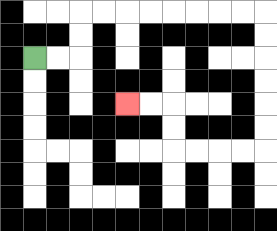{'start': '[1, 2]', 'end': '[5, 4]', 'path_directions': 'R,R,U,U,R,R,R,R,R,R,R,R,D,D,D,D,D,D,L,L,L,L,U,U,L,L', 'path_coordinates': '[[1, 2], [2, 2], [3, 2], [3, 1], [3, 0], [4, 0], [5, 0], [6, 0], [7, 0], [8, 0], [9, 0], [10, 0], [11, 0], [11, 1], [11, 2], [11, 3], [11, 4], [11, 5], [11, 6], [10, 6], [9, 6], [8, 6], [7, 6], [7, 5], [7, 4], [6, 4], [5, 4]]'}